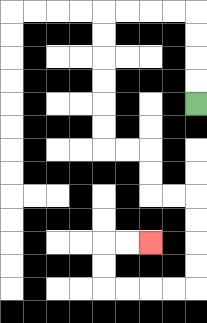{'start': '[8, 4]', 'end': '[6, 10]', 'path_directions': 'U,U,U,U,L,L,L,L,D,D,D,D,D,D,R,R,D,D,R,R,D,D,D,D,L,L,L,L,U,U,R,R', 'path_coordinates': '[[8, 4], [8, 3], [8, 2], [8, 1], [8, 0], [7, 0], [6, 0], [5, 0], [4, 0], [4, 1], [4, 2], [4, 3], [4, 4], [4, 5], [4, 6], [5, 6], [6, 6], [6, 7], [6, 8], [7, 8], [8, 8], [8, 9], [8, 10], [8, 11], [8, 12], [7, 12], [6, 12], [5, 12], [4, 12], [4, 11], [4, 10], [5, 10], [6, 10]]'}